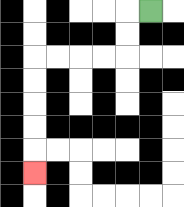{'start': '[6, 0]', 'end': '[1, 7]', 'path_directions': 'L,D,D,L,L,L,L,D,D,D,D,D', 'path_coordinates': '[[6, 0], [5, 0], [5, 1], [5, 2], [4, 2], [3, 2], [2, 2], [1, 2], [1, 3], [1, 4], [1, 5], [1, 6], [1, 7]]'}